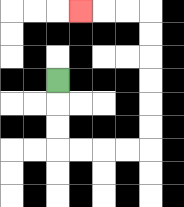{'start': '[2, 3]', 'end': '[3, 0]', 'path_directions': 'D,D,D,R,R,R,R,U,U,U,U,U,U,L,L,L', 'path_coordinates': '[[2, 3], [2, 4], [2, 5], [2, 6], [3, 6], [4, 6], [5, 6], [6, 6], [6, 5], [6, 4], [6, 3], [6, 2], [6, 1], [6, 0], [5, 0], [4, 0], [3, 0]]'}